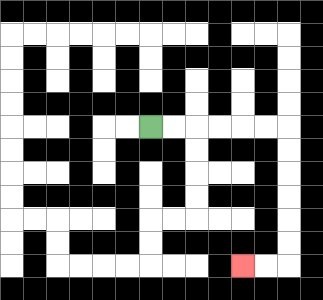{'start': '[6, 5]', 'end': '[10, 11]', 'path_directions': 'R,R,R,R,R,R,D,D,D,D,D,D,L,L', 'path_coordinates': '[[6, 5], [7, 5], [8, 5], [9, 5], [10, 5], [11, 5], [12, 5], [12, 6], [12, 7], [12, 8], [12, 9], [12, 10], [12, 11], [11, 11], [10, 11]]'}